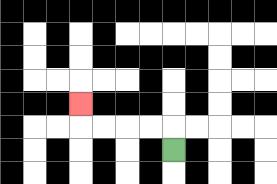{'start': '[7, 6]', 'end': '[3, 4]', 'path_directions': 'U,L,L,L,L,U', 'path_coordinates': '[[7, 6], [7, 5], [6, 5], [5, 5], [4, 5], [3, 5], [3, 4]]'}